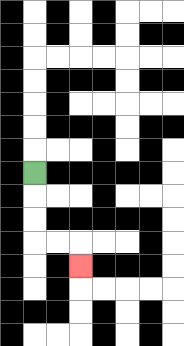{'start': '[1, 7]', 'end': '[3, 11]', 'path_directions': 'D,D,D,R,R,D', 'path_coordinates': '[[1, 7], [1, 8], [1, 9], [1, 10], [2, 10], [3, 10], [3, 11]]'}